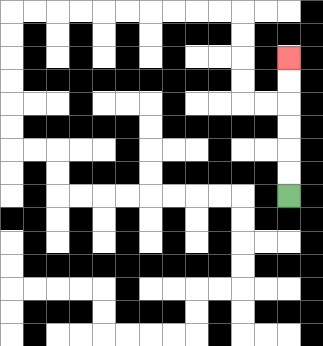{'start': '[12, 8]', 'end': '[12, 2]', 'path_directions': 'U,U,U,U,U,U', 'path_coordinates': '[[12, 8], [12, 7], [12, 6], [12, 5], [12, 4], [12, 3], [12, 2]]'}